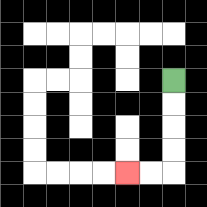{'start': '[7, 3]', 'end': '[5, 7]', 'path_directions': 'D,D,D,D,L,L', 'path_coordinates': '[[7, 3], [7, 4], [7, 5], [7, 6], [7, 7], [6, 7], [5, 7]]'}